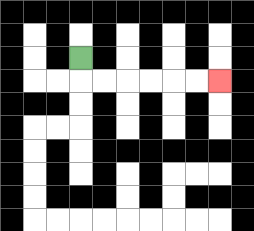{'start': '[3, 2]', 'end': '[9, 3]', 'path_directions': 'D,R,R,R,R,R,R', 'path_coordinates': '[[3, 2], [3, 3], [4, 3], [5, 3], [6, 3], [7, 3], [8, 3], [9, 3]]'}